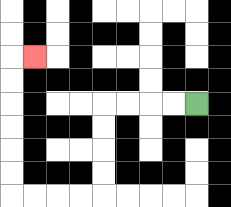{'start': '[8, 4]', 'end': '[1, 2]', 'path_directions': 'L,L,L,L,D,D,D,D,L,L,L,L,U,U,U,U,U,U,R', 'path_coordinates': '[[8, 4], [7, 4], [6, 4], [5, 4], [4, 4], [4, 5], [4, 6], [4, 7], [4, 8], [3, 8], [2, 8], [1, 8], [0, 8], [0, 7], [0, 6], [0, 5], [0, 4], [0, 3], [0, 2], [1, 2]]'}